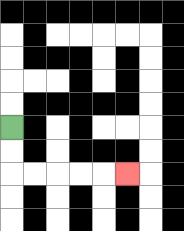{'start': '[0, 5]', 'end': '[5, 7]', 'path_directions': 'D,D,R,R,R,R,R', 'path_coordinates': '[[0, 5], [0, 6], [0, 7], [1, 7], [2, 7], [3, 7], [4, 7], [5, 7]]'}